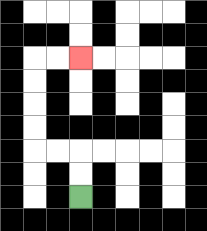{'start': '[3, 8]', 'end': '[3, 2]', 'path_directions': 'U,U,L,L,U,U,U,U,R,R', 'path_coordinates': '[[3, 8], [3, 7], [3, 6], [2, 6], [1, 6], [1, 5], [1, 4], [1, 3], [1, 2], [2, 2], [3, 2]]'}